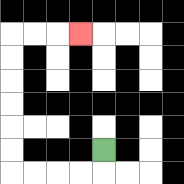{'start': '[4, 6]', 'end': '[3, 1]', 'path_directions': 'D,L,L,L,L,U,U,U,U,U,U,R,R,R', 'path_coordinates': '[[4, 6], [4, 7], [3, 7], [2, 7], [1, 7], [0, 7], [0, 6], [0, 5], [0, 4], [0, 3], [0, 2], [0, 1], [1, 1], [2, 1], [3, 1]]'}